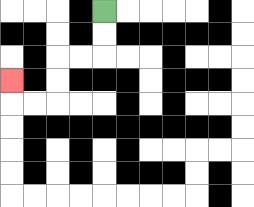{'start': '[4, 0]', 'end': '[0, 3]', 'path_directions': 'D,D,L,L,D,D,L,L,U', 'path_coordinates': '[[4, 0], [4, 1], [4, 2], [3, 2], [2, 2], [2, 3], [2, 4], [1, 4], [0, 4], [0, 3]]'}